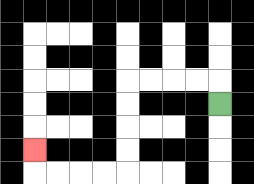{'start': '[9, 4]', 'end': '[1, 6]', 'path_directions': 'U,L,L,L,L,D,D,D,D,L,L,L,L,U', 'path_coordinates': '[[9, 4], [9, 3], [8, 3], [7, 3], [6, 3], [5, 3], [5, 4], [5, 5], [5, 6], [5, 7], [4, 7], [3, 7], [2, 7], [1, 7], [1, 6]]'}